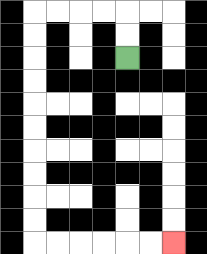{'start': '[5, 2]', 'end': '[7, 10]', 'path_directions': 'U,U,L,L,L,L,D,D,D,D,D,D,D,D,D,D,R,R,R,R,R,R', 'path_coordinates': '[[5, 2], [5, 1], [5, 0], [4, 0], [3, 0], [2, 0], [1, 0], [1, 1], [1, 2], [1, 3], [1, 4], [1, 5], [1, 6], [1, 7], [1, 8], [1, 9], [1, 10], [2, 10], [3, 10], [4, 10], [5, 10], [6, 10], [7, 10]]'}